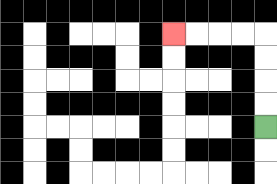{'start': '[11, 5]', 'end': '[7, 1]', 'path_directions': 'U,U,U,U,L,L,L,L', 'path_coordinates': '[[11, 5], [11, 4], [11, 3], [11, 2], [11, 1], [10, 1], [9, 1], [8, 1], [7, 1]]'}